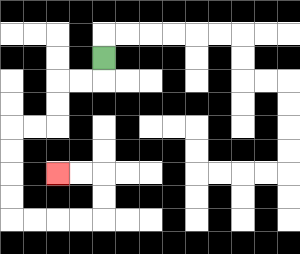{'start': '[4, 2]', 'end': '[2, 7]', 'path_directions': 'D,L,L,D,D,L,L,D,D,D,D,R,R,R,R,U,U,L,L', 'path_coordinates': '[[4, 2], [4, 3], [3, 3], [2, 3], [2, 4], [2, 5], [1, 5], [0, 5], [0, 6], [0, 7], [0, 8], [0, 9], [1, 9], [2, 9], [3, 9], [4, 9], [4, 8], [4, 7], [3, 7], [2, 7]]'}